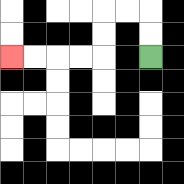{'start': '[6, 2]', 'end': '[0, 2]', 'path_directions': 'U,U,L,L,D,D,L,L,L,L', 'path_coordinates': '[[6, 2], [6, 1], [6, 0], [5, 0], [4, 0], [4, 1], [4, 2], [3, 2], [2, 2], [1, 2], [0, 2]]'}